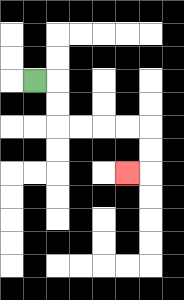{'start': '[1, 3]', 'end': '[5, 7]', 'path_directions': 'R,D,D,R,R,R,R,D,D,L', 'path_coordinates': '[[1, 3], [2, 3], [2, 4], [2, 5], [3, 5], [4, 5], [5, 5], [6, 5], [6, 6], [6, 7], [5, 7]]'}